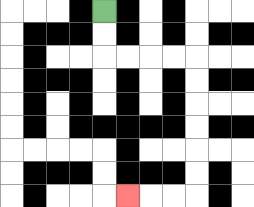{'start': '[4, 0]', 'end': '[5, 8]', 'path_directions': 'D,D,R,R,R,R,D,D,D,D,D,D,L,L,L', 'path_coordinates': '[[4, 0], [4, 1], [4, 2], [5, 2], [6, 2], [7, 2], [8, 2], [8, 3], [8, 4], [8, 5], [8, 6], [8, 7], [8, 8], [7, 8], [6, 8], [5, 8]]'}